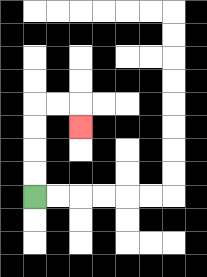{'start': '[1, 8]', 'end': '[3, 5]', 'path_directions': 'U,U,U,U,R,R,D', 'path_coordinates': '[[1, 8], [1, 7], [1, 6], [1, 5], [1, 4], [2, 4], [3, 4], [3, 5]]'}